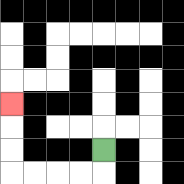{'start': '[4, 6]', 'end': '[0, 4]', 'path_directions': 'D,L,L,L,L,U,U,U', 'path_coordinates': '[[4, 6], [4, 7], [3, 7], [2, 7], [1, 7], [0, 7], [0, 6], [0, 5], [0, 4]]'}